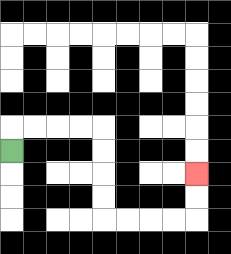{'start': '[0, 6]', 'end': '[8, 7]', 'path_directions': 'U,R,R,R,R,D,D,D,D,R,R,R,R,U,U', 'path_coordinates': '[[0, 6], [0, 5], [1, 5], [2, 5], [3, 5], [4, 5], [4, 6], [4, 7], [4, 8], [4, 9], [5, 9], [6, 9], [7, 9], [8, 9], [8, 8], [8, 7]]'}